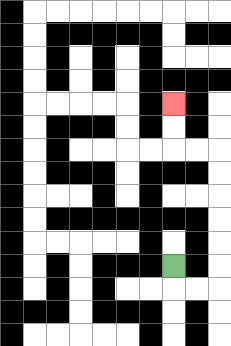{'start': '[7, 11]', 'end': '[7, 4]', 'path_directions': 'D,R,R,U,U,U,U,U,U,L,L,U,U', 'path_coordinates': '[[7, 11], [7, 12], [8, 12], [9, 12], [9, 11], [9, 10], [9, 9], [9, 8], [9, 7], [9, 6], [8, 6], [7, 6], [7, 5], [7, 4]]'}